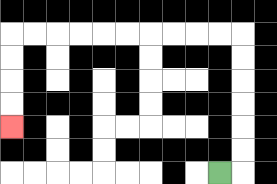{'start': '[9, 7]', 'end': '[0, 5]', 'path_directions': 'R,U,U,U,U,U,U,L,L,L,L,L,L,L,L,L,L,D,D,D,D', 'path_coordinates': '[[9, 7], [10, 7], [10, 6], [10, 5], [10, 4], [10, 3], [10, 2], [10, 1], [9, 1], [8, 1], [7, 1], [6, 1], [5, 1], [4, 1], [3, 1], [2, 1], [1, 1], [0, 1], [0, 2], [0, 3], [0, 4], [0, 5]]'}